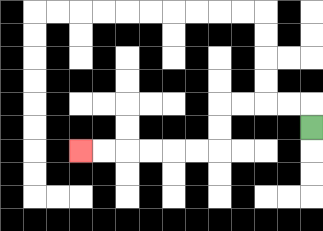{'start': '[13, 5]', 'end': '[3, 6]', 'path_directions': 'U,L,L,L,L,D,D,L,L,L,L,L,L', 'path_coordinates': '[[13, 5], [13, 4], [12, 4], [11, 4], [10, 4], [9, 4], [9, 5], [9, 6], [8, 6], [7, 6], [6, 6], [5, 6], [4, 6], [3, 6]]'}